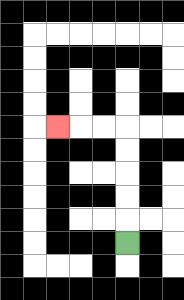{'start': '[5, 10]', 'end': '[2, 5]', 'path_directions': 'U,U,U,U,U,L,L,L', 'path_coordinates': '[[5, 10], [5, 9], [5, 8], [5, 7], [5, 6], [5, 5], [4, 5], [3, 5], [2, 5]]'}